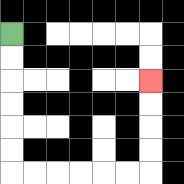{'start': '[0, 1]', 'end': '[6, 3]', 'path_directions': 'D,D,D,D,D,D,R,R,R,R,R,R,U,U,U,U', 'path_coordinates': '[[0, 1], [0, 2], [0, 3], [0, 4], [0, 5], [0, 6], [0, 7], [1, 7], [2, 7], [3, 7], [4, 7], [5, 7], [6, 7], [6, 6], [6, 5], [6, 4], [6, 3]]'}